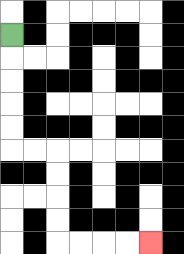{'start': '[0, 1]', 'end': '[6, 10]', 'path_directions': 'D,D,D,D,D,R,R,D,D,D,D,R,R,R,R', 'path_coordinates': '[[0, 1], [0, 2], [0, 3], [0, 4], [0, 5], [0, 6], [1, 6], [2, 6], [2, 7], [2, 8], [2, 9], [2, 10], [3, 10], [4, 10], [5, 10], [6, 10]]'}